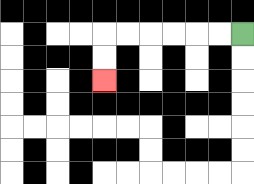{'start': '[10, 1]', 'end': '[4, 3]', 'path_directions': 'L,L,L,L,L,L,D,D', 'path_coordinates': '[[10, 1], [9, 1], [8, 1], [7, 1], [6, 1], [5, 1], [4, 1], [4, 2], [4, 3]]'}